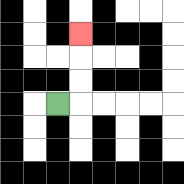{'start': '[2, 4]', 'end': '[3, 1]', 'path_directions': 'R,U,U,U', 'path_coordinates': '[[2, 4], [3, 4], [3, 3], [3, 2], [3, 1]]'}